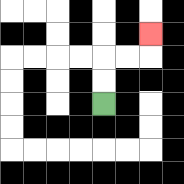{'start': '[4, 4]', 'end': '[6, 1]', 'path_directions': 'U,U,R,R,U', 'path_coordinates': '[[4, 4], [4, 3], [4, 2], [5, 2], [6, 2], [6, 1]]'}